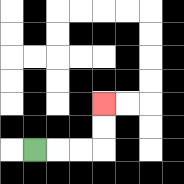{'start': '[1, 6]', 'end': '[4, 4]', 'path_directions': 'R,R,R,U,U', 'path_coordinates': '[[1, 6], [2, 6], [3, 6], [4, 6], [4, 5], [4, 4]]'}